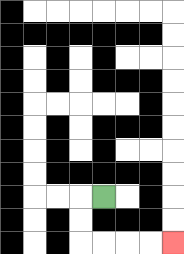{'start': '[4, 8]', 'end': '[7, 10]', 'path_directions': 'L,D,D,R,R,R,R', 'path_coordinates': '[[4, 8], [3, 8], [3, 9], [3, 10], [4, 10], [5, 10], [6, 10], [7, 10]]'}